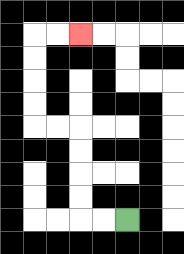{'start': '[5, 9]', 'end': '[3, 1]', 'path_directions': 'L,L,U,U,U,U,L,L,U,U,U,U,R,R', 'path_coordinates': '[[5, 9], [4, 9], [3, 9], [3, 8], [3, 7], [3, 6], [3, 5], [2, 5], [1, 5], [1, 4], [1, 3], [1, 2], [1, 1], [2, 1], [3, 1]]'}